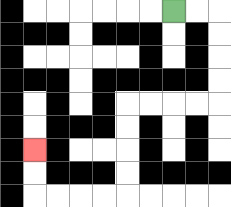{'start': '[7, 0]', 'end': '[1, 6]', 'path_directions': 'R,R,D,D,D,D,L,L,L,L,D,D,D,D,L,L,L,L,U,U', 'path_coordinates': '[[7, 0], [8, 0], [9, 0], [9, 1], [9, 2], [9, 3], [9, 4], [8, 4], [7, 4], [6, 4], [5, 4], [5, 5], [5, 6], [5, 7], [5, 8], [4, 8], [3, 8], [2, 8], [1, 8], [1, 7], [1, 6]]'}